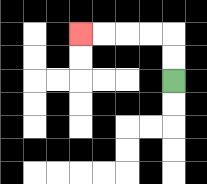{'start': '[7, 3]', 'end': '[3, 1]', 'path_directions': 'U,U,L,L,L,L', 'path_coordinates': '[[7, 3], [7, 2], [7, 1], [6, 1], [5, 1], [4, 1], [3, 1]]'}